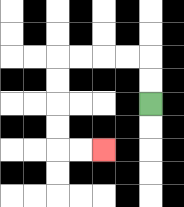{'start': '[6, 4]', 'end': '[4, 6]', 'path_directions': 'U,U,L,L,L,L,D,D,D,D,R,R', 'path_coordinates': '[[6, 4], [6, 3], [6, 2], [5, 2], [4, 2], [3, 2], [2, 2], [2, 3], [2, 4], [2, 5], [2, 6], [3, 6], [4, 6]]'}